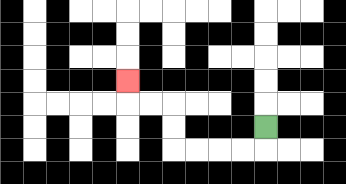{'start': '[11, 5]', 'end': '[5, 3]', 'path_directions': 'D,L,L,L,L,U,U,L,L,U', 'path_coordinates': '[[11, 5], [11, 6], [10, 6], [9, 6], [8, 6], [7, 6], [7, 5], [7, 4], [6, 4], [5, 4], [5, 3]]'}